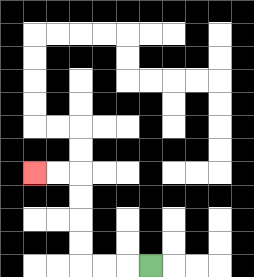{'start': '[6, 11]', 'end': '[1, 7]', 'path_directions': 'L,L,L,U,U,U,U,L,L', 'path_coordinates': '[[6, 11], [5, 11], [4, 11], [3, 11], [3, 10], [3, 9], [3, 8], [3, 7], [2, 7], [1, 7]]'}